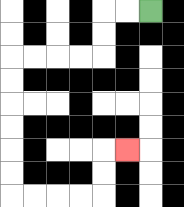{'start': '[6, 0]', 'end': '[5, 6]', 'path_directions': 'L,L,D,D,L,L,L,L,D,D,D,D,D,D,R,R,R,R,U,U,R', 'path_coordinates': '[[6, 0], [5, 0], [4, 0], [4, 1], [4, 2], [3, 2], [2, 2], [1, 2], [0, 2], [0, 3], [0, 4], [0, 5], [0, 6], [0, 7], [0, 8], [1, 8], [2, 8], [3, 8], [4, 8], [4, 7], [4, 6], [5, 6]]'}